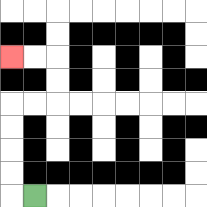{'start': '[1, 8]', 'end': '[0, 2]', 'path_directions': 'L,U,U,U,U,R,R,U,U,L,L', 'path_coordinates': '[[1, 8], [0, 8], [0, 7], [0, 6], [0, 5], [0, 4], [1, 4], [2, 4], [2, 3], [2, 2], [1, 2], [0, 2]]'}